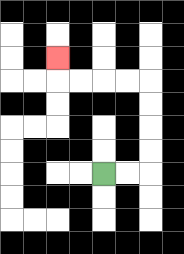{'start': '[4, 7]', 'end': '[2, 2]', 'path_directions': 'R,R,U,U,U,U,L,L,L,L,U', 'path_coordinates': '[[4, 7], [5, 7], [6, 7], [6, 6], [6, 5], [6, 4], [6, 3], [5, 3], [4, 3], [3, 3], [2, 3], [2, 2]]'}